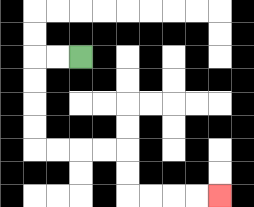{'start': '[3, 2]', 'end': '[9, 8]', 'path_directions': 'L,L,D,D,D,D,R,R,R,R,D,D,R,R,R,R', 'path_coordinates': '[[3, 2], [2, 2], [1, 2], [1, 3], [1, 4], [1, 5], [1, 6], [2, 6], [3, 6], [4, 6], [5, 6], [5, 7], [5, 8], [6, 8], [7, 8], [8, 8], [9, 8]]'}